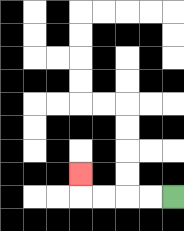{'start': '[7, 8]', 'end': '[3, 7]', 'path_directions': 'L,L,L,L,U', 'path_coordinates': '[[7, 8], [6, 8], [5, 8], [4, 8], [3, 8], [3, 7]]'}